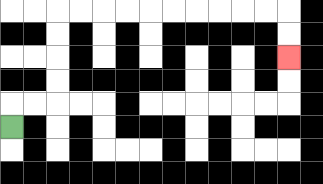{'start': '[0, 5]', 'end': '[12, 2]', 'path_directions': 'U,R,R,U,U,U,U,R,R,R,R,R,R,R,R,R,R,D,D', 'path_coordinates': '[[0, 5], [0, 4], [1, 4], [2, 4], [2, 3], [2, 2], [2, 1], [2, 0], [3, 0], [4, 0], [5, 0], [6, 0], [7, 0], [8, 0], [9, 0], [10, 0], [11, 0], [12, 0], [12, 1], [12, 2]]'}